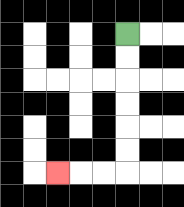{'start': '[5, 1]', 'end': '[2, 7]', 'path_directions': 'D,D,D,D,D,D,L,L,L', 'path_coordinates': '[[5, 1], [5, 2], [5, 3], [5, 4], [5, 5], [5, 6], [5, 7], [4, 7], [3, 7], [2, 7]]'}